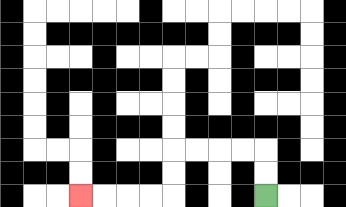{'start': '[11, 8]', 'end': '[3, 8]', 'path_directions': 'U,U,L,L,L,L,D,D,L,L,L,L', 'path_coordinates': '[[11, 8], [11, 7], [11, 6], [10, 6], [9, 6], [8, 6], [7, 6], [7, 7], [7, 8], [6, 8], [5, 8], [4, 8], [3, 8]]'}